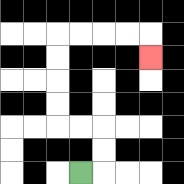{'start': '[3, 7]', 'end': '[6, 2]', 'path_directions': 'R,U,U,L,L,U,U,U,U,R,R,R,R,D', 'path_coordinates': '[[3, 7], [4, 7], [4, 6], [4, 5], [3, 5], [2, 5], [2, 4], [2, 3], [2, 2], [2, 1], [3, 1], [4, 1], [5, 1], [6, 1], [6, 2]]'}